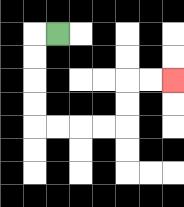{'start': '[2, 1]', 'end': '[7, 3]', 'path_directions': 'L,D,D,D,D,R,R,R,R,U,U,R,R', 'path_coordinates': '[[2, 1], [1, 1], [1, 2], [1, 3], [1, 4], [1, 5], [2, 5], [3, 5], [4, 5], [5, 5], [5, 4], [5, 3], [6, 3], [7, 3]]'}